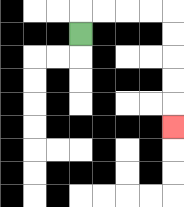{'start': '[3, 1]', 'end': '[7, 5]', 'path_directions': 'U,R,R,R,R,D,D,D,D,D', 'path_coordinates': '[[3, 1], [3, 0], [4, 0], [5, 0], [6, 0], [7, 0], [7, 1], [7, 2], [7, 3], [7, 4], [7, 5]]'}